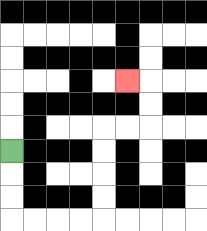{'start': '[0, 6]', 'end': '[5, 3]', 'path_directions': 'D,D,D,R,R,R,R,U,U,U,U,R,R,U,U,L', 'path_coordinates': '[[0, 6], [0, 7], [0, 8], [0, 9], [1, 9], [2, 9], [3, 9], [4, 9], [4, 8], [4, 7], [4, 6], [4, 5], [5, 5], [6, 5], [6, 4], [6, 3], [5, 3]]'}